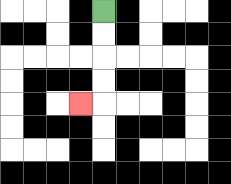{'start': '[4, 0]', 'end': '[3, 4]', 'path_directions': 'D,D,D,D,L', 'path_coordinates': '[[4, 0], [4, 1], [4, 2], [4, 3], [4, 4], [3, 4]]'}